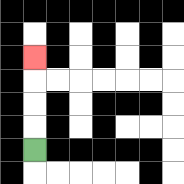{'start': '[1, 6]', 'end': '[1, 2]', 'path_directions': 'U,U,U,U', 'path_coordinates': '[[1, 6], [1, 5], [1, 4], [1, 3], [1, 2]]'}